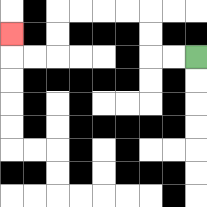{'start': '[8, 2]', 'end': '[0, 1]', 'path_directions': 'L,L,U,U,L,L,L,L,D,D,L,L,U', 'path_coordinates': '[[8, 2], [7, 2], [6, 2], [6, 1], [6, 0], [5, 0], [4, 0], [3, 0], [2, 0], [2, 1], [2, 2], [1, 2], [0, 2], [0, 1]]'}